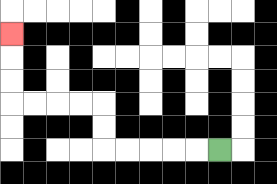{'start': '[9, 6]', 'end': '[0, 1]', 'path_directions': 'L,L,L,L,L,U,U,L,L,L,L,U,U,U', 'path_coordinates': '[[9, 6], [8, 6], [7, 6], [6, 6], [5, 6], [4, 6], [4, 5], [4, 4], [3, 4], [2, 4], [1, 4], [0, 4], [0, 3], [0, 2], [0, 1]]'}